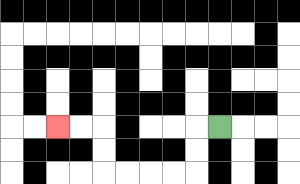{'start': '[9, 5]', 'end': '[2, 5]', 'path_directions': 'L,D,D,L,L,L,L,U,U,L,L', 'path_coordinates': '[[9, 5], [8, 5], [8, 6], [8, 7], [7, 7], [6, 7], [5, 7], [4, 7], [4, 6], [4, 5], [3, 5], [2, 5]]'}